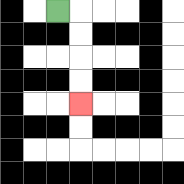{'start': '[2, 0]', 'end': '[3, 4]', 'path_directions': 'R,D,D,D,D', 'path_coordinates': '[[2, 0], [3, 0], [3, 1], [3, 2], [3, 3], [3, 4]]'}